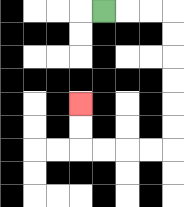{'start': '[4, 0]', 'end': '[3, 4]', 'path_directions': 'R,R,R,D,D,D,D,D,D,L,L,L,L,U,U', 'path_coordinates': '[[4, 0], [5, 0], [6, 0], [7, 0], [7, 1], [7, 2], [7, 3], [7, 4], [7, 5], [7, 6], [6, 6], [5, 6], [4, 6], [3, 6], [3, 5], [3, 4]]'}